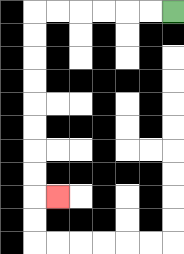{'start': '[7, 0]', 'end': '[2, 8]', 'path_directions': 'L,L,L,L,L,L,D,D,D,D,D,D,D,D,R', 'path_coordinates': '[[7, 0], [6, 0], [5, 0], [4, 0], [3, 0], [2, 0], [1, 0], [1, 1], [1, 2], [1, 3], [1, 4], [1, 5], [1, 6], [1, 7], [1, 8], [2, 8]]'}